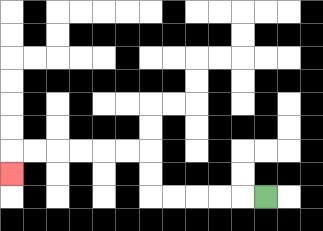{'start': '[11, 8]', 'end': '[0, 7]', 'path_directions': 'L,L,L,L,L,U,U,L,L,L,L,L,L,D', 'path_coordinates': '[[11, 8], [10, 8], [9, 8], [8, 8], [7, 8], [6, 8], [6, 7], [6, 6], [5, 6], [4, 6], [3, 6], [2, 6], [1, 6], [0, 6], [0, 7]]'}